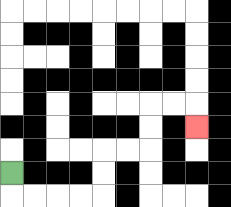{'start': '[0, 7]', 'end': '[8, 5]', 'path_directions': 'D,R,R,R,R,U,U,R,R,U,U,R,R,D', 'path_coordinates': '[[0, 7], [0, 8], [1, 8], [2, 8], [3, 8], [4, 8], [4, 7], [4, 6], [5, 6], [6, 6], [6, 5], [6, 4], [7, 4], [8, 4], [8, 5]]'}